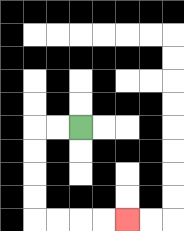{'start': '[3, 5]', 'end': '[5, 9]', 'path_directions': 'L,L,D,D,D,D,R,R,R,R', 'path_coordinates': '[[3, 5], [2, 5], [1, 5], [1, 6], [1, 7], [1, 8], [1, 9], [2, 9], [3, 9], [4, 9], [5, 9]]'}